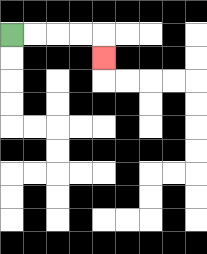{'start': '[0, 1]', 'end': '[4, 2]', 'path_directions': 'R,R,R,R,D', 'path_coordinates': '[[0, 1], [1, 1], [2, 1], [3, 1], [4, 1], [4, 2]]'}